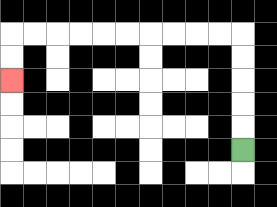{'start': '[10, 6]', 'end': '[0, 3]', 'path_directions': 'U,U,U,U,U,L,L,L,L,L,L,L,L,L,L,D,D', 'path_coordinates': '[[10, 6], [10, 5], [10, 4], [10, 3], [10, 2], [10, 1], [9, 1], [8, 1], [7, 1], [6, 1], [5, 1], [4, 1], [3, 1], [2, 1], [1, 1], [0, 1], [0, 2], [0, 3]]'}